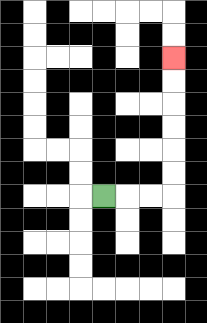{'start': '[4, 8]', 'end': '[7, 2]', 'path_directions': 'R,R,R,U,U,U,U,U,U', 'path_coordinates': '[[4, 8], [5, 8], [6, 8], [7, 8], [7, 7], [7, 6], [7, 5], [7, 4], [7, 3], [7, 2]]'}